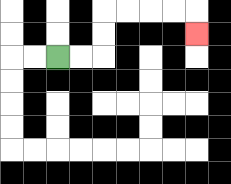{'start': '[2, 2]', 'end': '[8, 1]', 'path_directions': 'R,R,U,U,R,R,R,R,D', 'path_coordinates': '[[2, 2], [3, 2], [4, 2], [4, 1], [4, 0], [5, 0], [6, 0], [7, 0], [8, 0], [8, 1]]'}